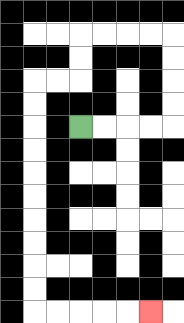{'start': '[3, 5]', 'end': '[6, 13]', 'path_directions': 'R,R,R,R,U,U,U,U,L,L,L,L,D,D,L,L,D,D,D,D,D,D,D,D,D,D,R,R,R,R,R', 'path_coordinates': '[[3, 5], [4, 5], [5, 5], [6, 5], [7, 5], [7, 4], [7, 3], [7, 2], [7, 1], [6, 1], [5, 1], [4, 1], [3, 1], [3, 2], [3, 3], [2, 3], [1, 3], [1, 4], [1, 5], [1, 6], [1, 7], [1, 8], [1, 9], [1, 10], [1, 11], [1, 12], [1, 13], [2, 13], [3, 13], [4, 13], [5, 13], [6, 13]]'}